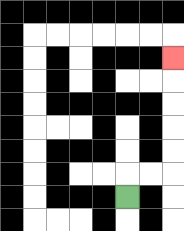{'start': '[5, 8]', 'end': '[7, 2]', 'path_directions': 'U,R,R,U,U,U,U,U', 'path_coordinates': '[[5, 8], [5, 7], [6, 7], [7, 7], [7, 6], [7, 5], [7, 4], [7, 3], [7, 2]]'}